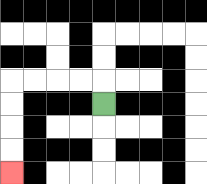{'start': '[4, 4]', 'end': '[0, 7]', 'path_directions': 'U,L,L,L,L,D,D,D,D', 'path_coordinates': '[[4, 4], [4, 3], [3, 3], [2, 3], [1, 3], [0, 3], [0, 4], [0, 5], [0, 6], [0, 7]]'}